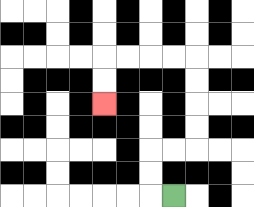{'start': '[7, 8]', 'end': '[4, 4]', 'path_directions': 'L,U,U,R,R,U,U,U,U,L,L,L,L,D,D', 'path_coordinates': '[[7, 8], [6, 8], [6, 7], [6, 6], [7, 6], [8, 6], [8, 5], [8, 4], [8, 3], [8, 2], [7, 2], [6, 2], [5, 2], [4, 2], [4, 3], [4, 4]]'}